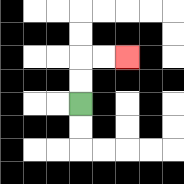{'start': '[3, 4]', 'end': '[5, 2]', 'path_directions': 'U,U,R,R', 'path_coordinates': '[[3, 4], [3, 3], [3, 2], [4, 2], [5, 2]]'}